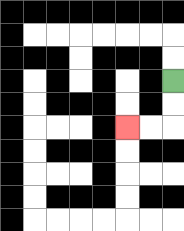{'start': '[7, 3]', 'end': '[5, 5]', 'path_directions': 'D,D,L,L', 'path_coordinates': '[[7, 3], [7, 4], [7, 5], [6, 5], [5, 5]]'}